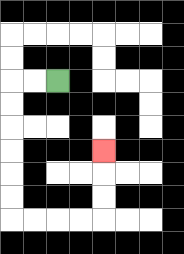{'start': '[2, 3]', 'end': '[4, 6]', 'path_directions': 'L,L,D,D,D,D,D,D,R,R,R,R,U,U,U', 'path_coordinates': '[[2, 3], [1, 3], [0, 3], [0, 4], [0, 5], [0, 6], [0, 7], [0, 8], [0, 9], [1, 9], [2, 9], [3, 9], [4, 9], [4, 8], [4, 7], [4, 6]]'}